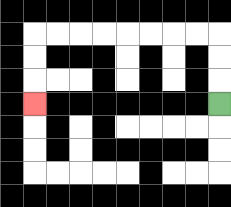{'start': '[9, 4]', 'end': '[1, 4]', 'path_directions': 'U,U,U,L,L,L,L,L,L,L,L,D,D,D', 'path_coordinates': '[[9, 4], [9, 3], [9, 2], [9, 1], [8, 1], [7, 1], [6, 1], [5, 1], [4, 1], [3, 1], [2, 1], [1, 1], [1, 2], [1, 3], [1, 4]]'}